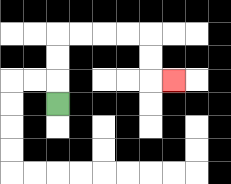{'start': '[2, 4]', 'end': '[7, 3]', 'path_directions': 'U,U,U,R,R,R,R,D,D,R', 'path_coordinates': '[[2, 4], [2, 3], [2, 2], [2, 1], [3, 1], [4, 1], [5, 1], [6, 1], [6, 2], [6, 3], [7, 3]]'}